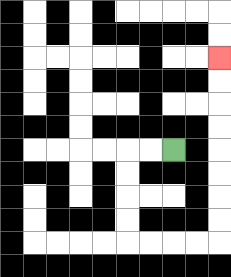{'start': '[7, 6]', 'end': '[9, 2]', 'path_directions': 'L,L,D,D,D,D,R,R,R,R,U,U,U,U,U,U,U,U', 'path_coordinates': '[[7, 6], [6, 6], [5, 6], [5, 7], [5, 8], [5, 9], [5, 10], [6, 10], [7, 10], [8, 10], [9, 10], [9, 9], [9, 8], [9, 7], [9, 6], [9, 5], [9, 4], [9, 3], [9, 2]]'}